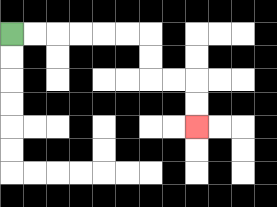{'start': '[0, 1]', 'end': '[8, 5]', 'path_directions': 'R,R,R,R,R,R,D,D,R,R,D,D', 'path_coordinates': '[[0, 1], [1, 1], [2, 1], [3, 1], [4, 1], [5, 1], [6, 1], [6, 2], [6, 3], [7, 3], [8, 3], [8, 4], [8, 5]]'}